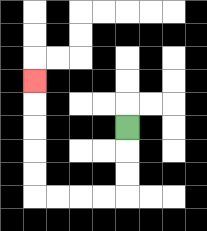{'start': '[5, 5]', 'end': '[1, 3]', 'path_directions': 'D,D,D,L,L,L,L,U,U,U,U,U', 'path_coordinates': '[[5, 5], [5, 6], [5, 7], [5, 8], [4, 8], [3, 8], [2, 8], [1, 8], [1, 7], [1, 6], [1, 5], [1, 4], [1, 3]]'}